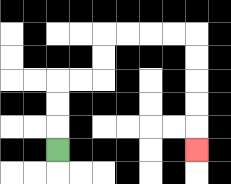{'start': '[2, 6]', 'end': '[8, 6]', 'path_directions': 'U,U,U,R,R,U,U,R,R,R,R,D,D,D,D,D', 'path_coordinates': '[[2, 6], [2, 5], [2, 4], [2, 3], [3, 3], [4, 3], [4, 2], [4, 1], [5, 1], [6, 1], [7, 1], [8, 1], [8, 2], [8, 3], [8, 4], [8, 5], [8, 6]]'}